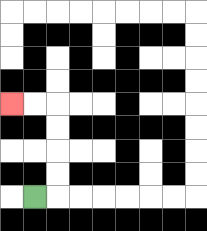{'start': '[1, 8]', 'end': '[0, 4]', 'path_directions': 'R,U,U,U,U,L,L', 'path_coordinates': '[[1, 8], [2, 8], [2, 7], [2, 6], [2, 5], [2, 4], [1, 4], [0, 4]]'}